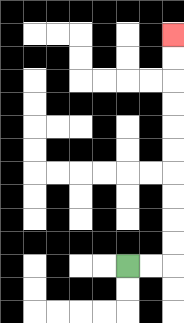{'start': '[5, 11]', 'end': '[7, 1]', 'path_directions': 'R,R,U,U,U,U,U,U,U,U,U,U', 'path_coordinates': '[[5, 11], [6, 11], [7, 11], [7, 10], [7, 9], [7, 8], [7, 7], [7, 6], [7, 5], [7, 4], [7, 3], [7, 2], [7, 1]]'}